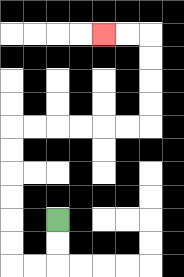{'start': '[2, 9]', 'end': '[4, 1]', 'path_directions': 'D,D,L,L,U,U,U,U,U,U,R,R,R,R,R,R,U,U,U,U,L,L', 'path_coordinates': '[[2, 9], [2, 10], [2, 11], [1, 11], [0, 11], [0, 10], [0, 9], [0, 8], [0, 7], [0, 6], [0, 5], [1, 5], [2, 5], [3, 5], [4, 5], [5, 5], [6, 5], [6, 4], [6, 3], [6, 2], [6, 1], [5, 1], [4, 1]]'}